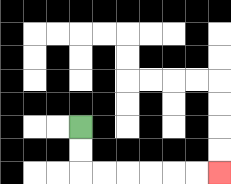{'start': '[3, 5]', 'end': '[9, 7]', 'path_directions': 'D,D,R,R,R,R,R,R', 'path_coordinates': '[[3, 5], [3, 6], [3, 7], [4, 7], [5, 7], [6, 7], [7, 7], [8, 7], [9, 7]]'}